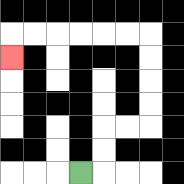{'start': '[3, 7]', 'end': '[0, 2]', 'path_directions': 'R,U,U,R,R,U,U,U,U,L,L,L,L,L,L,D', 'path_coordinates': '[[3, 7], [4, 7], [4, 6], [4, 5], [5, 5], [6, 5], [6, 4], [6, 3], [6, 2], [6, 1], [5, 1], [4, 1], [3, 1], [2, 1], [1, 1], [0, 1], [0, 2]]'}